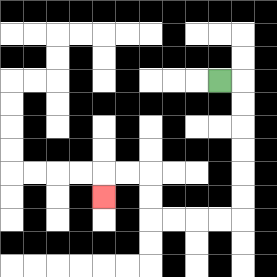{'start': '[9, 3]', 'end': '[4, 8]', 'path_directions': 'R,D,D,D,D,D,D,L,L,L,L,U,U,L,L,D', 'path_coordinates': '[[9, 3], [10, 3], [10, 4], [10, 5], [10, 6], [10, 7], [10, 8], [10, 9], [9, 9], [8, 9], [7, 9], [6, 9], [6, 8], [6, 7], [5, 7], [4, 7], [4, 8]]'}